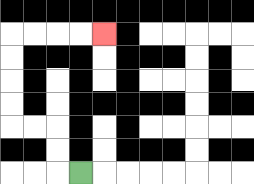{'start': '[3, 7]', 'end': '[4, 1]', 'path_directions': 'L,U,U,L,L,U,U,U,U,R,R,R,R', 'path_coordinates': '[[3, 7], [2, 7], [2, 6], [2, 5], [1, 5], [0, 5], [0, 4], [0, 3], [0, 2], [0, 1], [1, 1], [2, 1], [3, 1], [4, 1]]'}